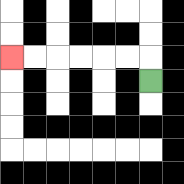{'start': '[6, 3]', 'end': '[0, 2]', 'path_directions': 'U,L,L,L,L,L,L', 'path_coordinates': '[[6, 3], [6, 2], [5, 2], [4, 2], [3, 2], [2, 2], [1, 2], [0, 2]]'}